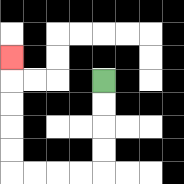{'start': '[4, 3]', 'end': '[0, 2]', 'path_directions': 'D,D,D,D,L,L,L,L,U,U,U,U,U', 'path_coordinates': '[[4, 3], [4, 4], [4, 5], [4, 6], [4, 7], [3, 7], [2, 7], [1, 7], [0, 7], [0, 6], [0, 5], [0, 4], [0, 3], [0, 2]]'}